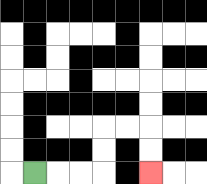{'start': '[1, 7]', 'end': '[6, 7]', 'path_directions': 'R,R,R,U,U,R,R,D,D', 'path_coordinates': '[[1, 7], [2, 7], [3, 7], [4, 7], [4, 6], [4, 5], [5, 5], [6, 5], [6, 6], [6, 7]]'}